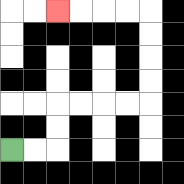{'start': '[0, 6]', 'end': '[2, 0]', 'path_directions': 'R,R,U,U,R,R,R,R,U,U,U,U,L,L,L,L', 'path_coordinates': '[[0, 6], [1, 6], [2, 6], [2, 5], [2, 4], [3, 4], [4, 4], [5, 4], [6, 4], [6, 3], [6, 2], [6, 1], [6, 0], [5, 0], [4, 0], [3, 0], [2, 0]]'}